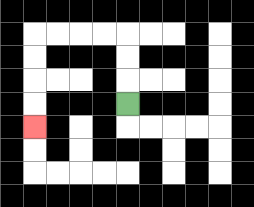{'start': '[5, 4]', 'end': '[1, 5]', 'path_directions': 'U,U,U,L,L,L,L,D,D,D,D', 'path_coordinates': '[[5, 4], [5, 3], [5, 2], [5, 1], [4, 1], [3, 1], [2, 1], [1, 1], [1, 2], [1, 3], [1, 4], [1, 5]]'}